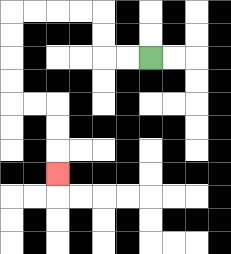{'start': '[6, 2]', 'end': '[2, 7]', 'path_directions': 'L,L,U,U,L,L,L,L,D,D,D,D,R,R,D,D,D', 'path_coordinates': '[[6, 2], [5, 2], [4, 2], [4, 1], [4, 0], [3, 0], [2, 0], [1, 0], [0, 0], [0, 1], [0, 2], [0, 3], [0, 4], [1, 4], [2, 4], [2, 5], [2, 6], [2, 7]]'}